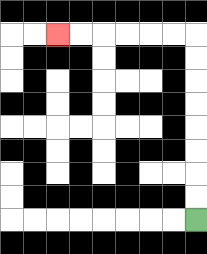{'start': '[8, 9]', 'end': '[2, 1]', 'path_directions': 'U,U,U,U,U,U,U,U,L,L,L,L,L,L', 'path_coordinates': '[[8, 9], [8, 8], [8, 7], [8, 6], [8, 5], [8, 4], [8, 3], [8, 2], [8, 1], [7, 1], [6, 1], [5, 1], [4, 1], [3, 1], [2, 1]]'}